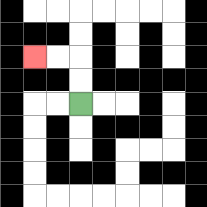{'start': '[3, 4]', 'end': '[1, 2]', 'path_directions': 'U,U,L,L', 'path_coordinates': '[[3, 4], [3, 3], [3, 2], [2, 2], [1, 2]]'}